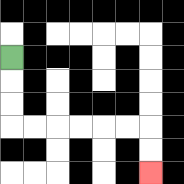{'start': '[0, 2]', 'end': '[6, 7]', 'path_directions': 'D,D,D,R,R,R,R,R,R,D,D', 'path_coordinates': '[[0, 2], [0, 3], [0, 4], [0, 5], [1, 5], [2, 5], [3, 5], [4, 5], [5, 5], [6, 5], [6, 6], [6, 7]]'}